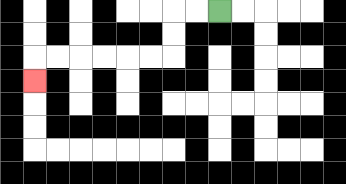{'start': '[9, 0]', 'end': '[1, 3]', 'path_directions': 'L,L,D,D,L,L,L,L,L,L,D', 'path_coordinates': '[[9, 0], [8, 0], [7, 0], [7, 1], [7, 2], [6, 2], [5, 2], [4, 2], [3, 2], [2, 2], [1, 2], [1, 3]]'}